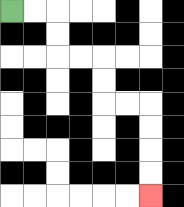{'start': '[0, 0]', 'end': '[6, 8]', 'path_directions': 'R,R,D,D,R,R,D,D,R,R,D,D,D,D', 'path_coordinates': '[[0, 0], [1, 0], [2, 0], [2, 1], [2, 2], [3, 2], [4, 2], [4, 3], [4, 4], [5, 4], [6, 4], [6, 5], [6, 6], [6, 7], [6, 8]]'}